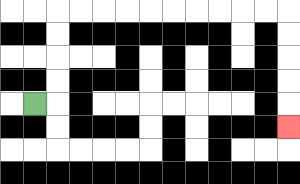{'start': '[1, 4]', 'end': '[12, 5]', 'path_directions': 'R,U,U,U,U,R,R,R,R,R,R,R,R,R,R,D,D,D,D,D', 'path_coordinates': '[[1, 4], [2, 4], [2, 3], [2, 2], [2, 1], [2, 0], [3, 0], [4, 0], [5, 0], [6, 0], [7, 0], [8, 0], [9, 0], [10, 0], [11, 0], [12, 0], [12, 1], [12, 2], [12, 3], [12, 4], [12, 5]]'}